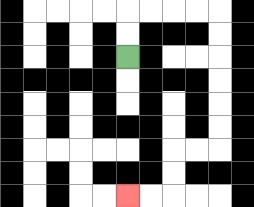{'start': '[5, 2]', 'end': '[5, 8]', 'path_directions': 'U,U,R,R,R,R,D,D,D,D,D,D,L,L,D,D,L,L', 'path_coordinates': '[[5, 2], [5, 1], [5, 0], [6, 0], [7, 0], [8, 0], [9, 0], [9, 1], [9, 2], [9, 3], [9, 4], [9, 5], [9, 6], [8, 6], [7, 6], [7, 7], [7, 8], [6, 8], [5, 8]]'}